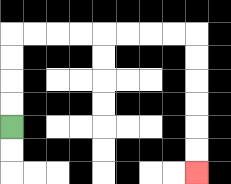{'start': '[0, 5]', 'end': '[8, 7]', 'path_directions': 'U,U,U,U,R,R,R,R,R,R,R,R,D,D,D,D,D,D', 'path_coordinates': '[[0, 5], [0, 4], [0, 3], [0, 2], [0, 1], [1, 1], [2, 1], [3, 1], [4, 1], [5, 1], [6, 1], [7, 1], [8, 1], [8, 2], [8, 3], [8, 4], [8, 5], [8, 6], [8, 7]]'}